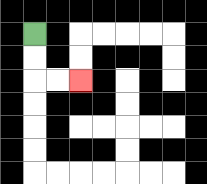{'start': '[1, 1]', 'end': '[3, 3]', 'path_directions': 'D,D,R,R', 'path_coordinates': '[[1, 1], [1, 2], [1, 3], [2, 3], [3, 3]]'}